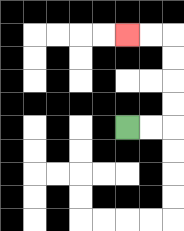{'start': '[5, 5]', 'end': '[5, 1]', 'path_directions': 'R,R,U,U,U,U,L,L', 'path_coordinates': '[[5, 5], [6, 5], [7, 5], [7, 4], [7, 3], [7, 2], [7, 1], [6, 1], [5, 1]]'}